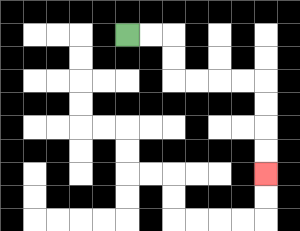{'start': '[5, 1]', 'end': '[11, 7]', 'path_directions': 'R,R,D,D,R,R,R,R,D,D,D,D', 'path_coordinates': '[[5, 1], [6, 1], [7, 1], [7, 2], [7, 3], [8, 3], [9, 3], [10, 3], [11, 3], [11, 4], [11, 5], [11, 6], [11, 7]]'}